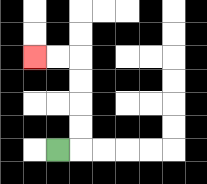{'start': '[2, 6]', 'end': '[1, 2]', 'path_directions': 'R,U,U,U,U,L,L', 'path_coordinates': '[[2, 6], [3, 6], [3, 5], [3, 4], [3, 3], [3, 2], [2, 2], [1, 2]]'}